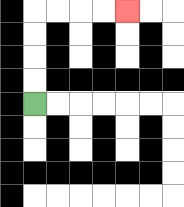{'start': '[1, 4]', 'end': '[5, 0]', 'path_directions': 'U,U,U,U,R,R,R,R', 'path_coordinates': '[[1, 4], [1, 3], [1, 2], [1, 1], [1, 0], [2, 0], [3, 0], [4, 0], [5, 0]]'}